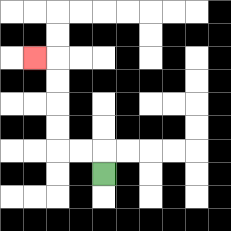{'start': '[4, 7]', 'end': '[1, 2]', 'path_directions': 'U,L,L,U,U,U,U,L', 'path_coordinates': '[[4, 7], [4, 6], [3, 6], [2, 6], [2, 5], [2, 4], [2, 3], [2, 2], [1, 2]]'}